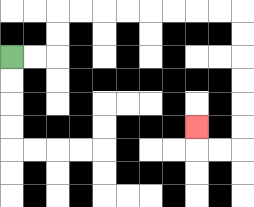{'start': '[0, 2]', 'end': '[8, 5]', 'path_directions': 'R,R,U,U,R,R,R,R,R,R,R,R,D,D,D,D,D,D,L,L,U', 'path_coordinates': '[[0, 2], [1, 2], [2, 2], [2, 1], [2, 0], [3, 0], [4, 0], [5, 0], [6, 0], [7, 0], [8, 0], [9, 0], [10, 0], [10, 1], [10, 2], [10, 3], [10, 4], [10, 5], [10, 6], [9, 6], [8, 6], [8, 5]]'}